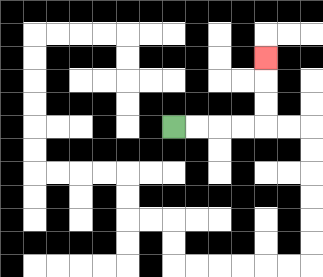{'start': '[7, 5]', 'end': '[11, 2]', 'path_directions': 'R,R,R,R,U,U,U', 'path_coordinates': '[[7, 5], [8, 5], [9, 5], [10, 5], [11, 5], [11, 4], [11, 3], [11, 2]]'}